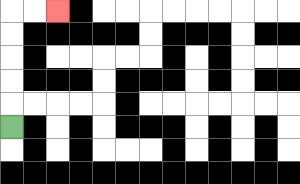{'start': '[0, 5]', 'end': '[2, 0]', 'path_directions': 'U,U,U,U,U,R,R', 'path_coordinates': '[[0, 5], [0, 4], [0, 3], [0, 2], [0, 1], [0, 0], [1, 0], [2, 0]]'}